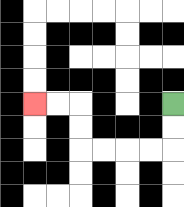{'start': '[7, 4]', 'end': '[1, 4]', 'path_directions': 'D,D,L,L,L,L,U,U,L,L', 'path_coordinates': '[[7, 4], [7, 5], [7, 6], [6, 6], [5, 6], [4, 6], [3, 6], [3, 5], [3, 4], [2, 4], [1, 4]]'}